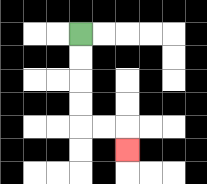{'start': '[3, 1]', 'end': '[5, 6]', 'path_directions': 'D,D,D,D,R,R,D', 'path_coordinates': '[[3, 1], [3, 2], [3, 3], [3, 4], [3, 5], [4, 5], [5, 5], [5, 6]]'}